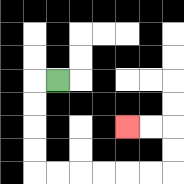{'start': '[2, 3]', 'end': '[5, 5]', 'path_directions': 'L,D,D,D,D,R,R,R,R,R,R,U,U,L,L', 'path_coordinates': '[[2, 3], [1, 3], [1, 4], [1, 5], [1, 6], [1, 7], [2, 7], [3, 7], [4, 7], [5, 7], [6, 7], [7, 7], [7, 6], [7, 5], [6, 5], [5, 5]]'}